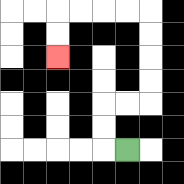{'start': '[5, 6]', 'end': '[2, 2]', 'path_directions': 'L,U,U,R,R,U,U,U,U,L,L,L,L,D,D', 'path_coordinates': '[[5, 6], [4, 6], [4, 5], [4, 4], [5, 4], [6, 4], [6, 3], [6, 2], [6, 1], [6, 0], [5, 0], [4, 0], [3, 0], [2, 0], [2, 1], [2, 2]]'}